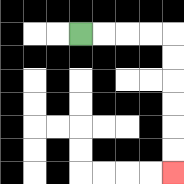{'start': '[3, 1]', 'end': '[7, 7]', 'path_directions': 'R,R,R,R,D,D,D,D,D,D', 'path_coordinates': '[[3, 1], [4, 1], [5, 1], [6, 1], [7, 1], [7, 2], [7, 3], [7, 4], [7, 5], [7, 6], [7, 7]]'}